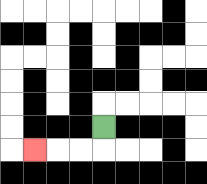{'start': '[4, 5]', 'end': '[1, 6]', 'path_directions': 'D,L,L,L', 'path_coordinates': '[[4, 5], [4, 6], [3, 6], [2, 6], [1, 6]]'}